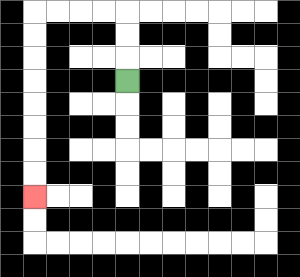{'start': '[5, 3]', 'end': '[1, 8]', 'path_directions': 'U,U,U,L,L,L,L,D,D,D,D,D,D,D,D', 'path_coordinates': '[[5, 3], [5, 2], [5, 1], [5, 0], [4, 0], [3, 0], [2, 0], [1, 0], [1, 1], [1, 2], [1, 3], [1, 4], [1, 5], [1, 6], [1, 7], [1, 8]]'}